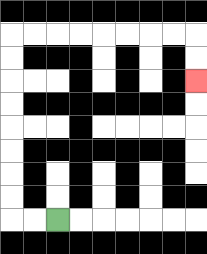{'start': '[2, 9]', 'end': '[8, 3]', 'path_directions': 'L,L,U,U,U,U,U,U,U,U,R,R,R,R,R,R,R,R,D,D', 'path_coordinates': '[[2, 9], [1, 9], [0, 9], [0, 8], [0, 7], [0, 6], [0, 5], [0, 4], [0, 3], [0, 2], [0, 1], [1, 1], [2, 1], [3, 1], [4, 1], [5, 1], [6, 1], [7, 1], [8, 1], [8, 2], [8, 3]]'}